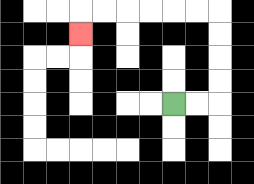{'start': '[7, 4]', 'end': '[3, 1]', 'path_directions': 'R,R,U,U,U,U,L,L,L,L,L,L,D', 'path_coordinates': '[[7, 4], [8, 4], [9, 4], [9, 3], [9, 2], [9, 1], [9, 0], [8, 0], [7, 0], [6, 0], [5, 0], [4, 0], [3, 0], [3, 1]]'}